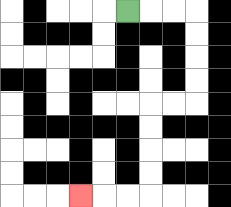{'start': '[5, 0]', 'end': '[3, 8]', 'path_directions': 'R,R,R,D,D,D,D,L,L,D,D,D,D,L,L,L', 'path_coordinates': '[[5, 0], [6, 0], [7, 0], [8, 0], [8, 1], [8, 2], [8, 3], [8, 4], [7, 4], [6, 4], [6, 5], [6, 6], [6, 7], [6, 8], [5, 8], [4, 8], [3, 8]]'}